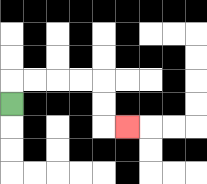{'start': '[0, 4]', 'end': '[5, 5]', 'path_directions': 'U,R,R,R,R,D,D,R', 'path_coordinates': '[[0, 4], [0, 3], [1, 3], [2, 3], [3, 3], [4, 3], [4, 4], [4, 5], [5, 5]]'}